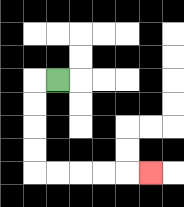{'start': '[2, 3]', 'end': '[6, 7]', 'path_directions': 'L,D,D,D,D,R,R,R,R,R', 'path_coordinates': '[[2, 3], [1, 3], [1, 4], [1, 5], [1, 6], [1, 7], [2, 7], [3, 7], [4, 7], [5, 7], [6, 7]]'}